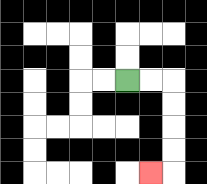{'start': '[5, 3]', 'end': '[6, 7]', 'path_directions': 'R,R,D,D,D,D,L', 'path_coordinates': '[[5, 3], [6, 3], [7, 3], [7, 4], [7, 5], [7, 6], [7, 7], [6, 7]]'}